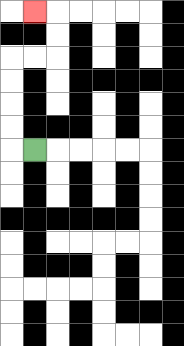{'start': '[1, 6]', 'end': '[1, 0]', 'path_directions': 'L,U,U,U,U,R,R,U,U,L', 'path_coordinates': '[[1, 6], [0, 6], [0, 5], [0, 4], [0, 3], [0, 2], [1, 2], [2, 2], [2, 1], [2, 0], [1, 0]]'}